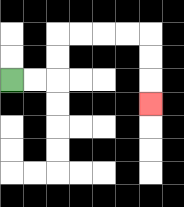{'start': '[0, 3]', 'end': '[6, 4]', 'path_directions': 'R,R,U,U,R,R,R,R,D,D,D', 'path_coordinates': '[[0, 3], [1, 3], [2, 3], [2, 2], [2, 1], [3, 1], [4, 1], [5, 1], [6, 1], [6, 2], [6, 3], [6, 4]]'}